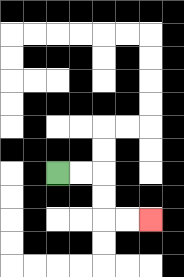{'start': '[2, 7]', 'end': '[6, 9]', 'path_directions': 'R,R,D,D,R,R', 'path_coordinates': '[[2, 7], [3, 7], [4, 7], [4, 8], [4, 9], [5, 9], [6, 9]]'}